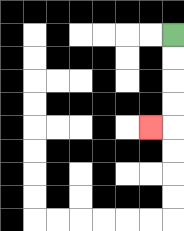{'start': '[7, 1]', 'end': '[6, 5]', 'path_directions': 'D,D,D,D,L', 'path_coordinates': '[[7, 1], [7, 2], [7, 3], [7, 4], [7, 5], [6, 5]]'}